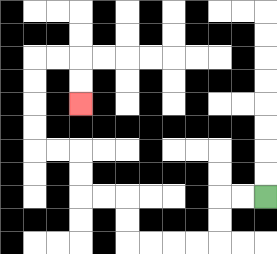{'start': '[11, 8]', 'end': '[3, 4]', 'path_directions': 'L,L,D,D,L,L,L,L,U,U,L,L,U,U,L,L,U,U,U,U,R,R,D,D', 'path_coordinates': '[[11, 8], [10, 8], [9, 8], [9, 9], [9, 10], [8, 10], [7, 10], [6, 10], [5, 10], [5, 9], [5, 8], [4, 8], [3, 8], [3, 7], [3, 6], [2, 6], [1, 6], [1, 5], [1, 4], [1, 3], [1, 2], [2, 2], [3, 2], [3, 3], [3, 4]]'}